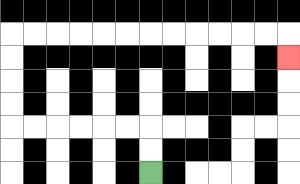{'start': '[6, 7]', 'end': '[12, 2]', 'path_directions': 'U,U,L,L,L,L,L,L,U,U,U,U,R,R,R,R,R,R,R,R,R,R,R,R,D', 'path_coordinates': '[[6, 7], [6, 6], [6, 5], [5, 5], [4, 5], [3, 5], [2, 5], [1, 5], [0, 5], [0, 4], [0, 3], [0, 2], [0, 1], [1, 1], [2, 1], [3, 1], [4, 1], [5, 1], [6, 1], [7, 1], [8, 1], [9, 1], [10, 1], [11, 1], [12, 1], [12, 2]]'}